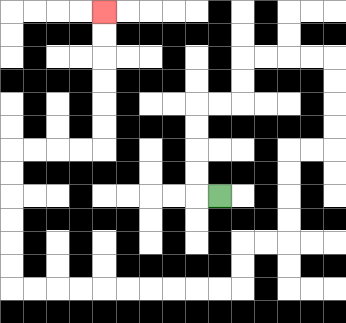{'start': '[9, 8]', 'end': '[4, 0]', 'path_directions': 'L,U,U,U,U,R,R,U,U,R,R,R,R,D,D,D,D,L,L,D,D,D,D,L,L,D,D,L,L,L,L,L,L,L,L,L,L,U,U,U,U,U,U,R,R,R,R,U,U,U,U,U,U', 'path_coordinates': '[[9, 8], [8, 8], [8, 7], [8, 6], [8, 5], [8, 4], [9, 4], [10, 4], [10, 3], [10, 2], [11, 2], [12, 2], [13, 2], [14, 2], [14, 3], [14, 4], [14, 5], [14, 6], [13, 6], [12, 6], [12, 7], [12, 8], [12, 9], [12, 10], [11, 10], [10, 10], [10, 11], [10, 12], [9, 12], [8, 12], [7, 12], [6, 12], [5, 12], [4, 12], [3, 12], [2, 12], [1, 12], [0, 12], [0, 11], [0, 10], [0, 9], [0, 8], [0, 7], [0, 6], [1, 6], [2, 6], [3, 6], [4, 6], [4, 5], [4, 4], [4, 3], [4, 2], [4, 1], [4, 0]]'}